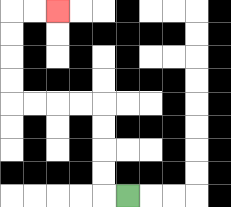{'start': '[5, 8]', 'end': '[2, 0]', 'path_directions': 'L,U,U,U,U,L,L,L,L,U,U,U,U,R,R', 'path_coordinates': '[[5, 8], [4, 8], [4, 7], [4, 6], [4, 5], [4, 4], [3, 4], [2, 4], [1, 4], [0, 4], [0, 3], [0, 2], [0, 1], [0, 0], [1, 0], [2, 0]]'}